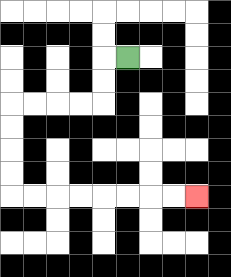{'start': '[5, 2]', 'end': '[8, 8]', 'path_directions': 'L,D,D,L,L,L,L,D,D,D,D,R,R,R,R,R,R,R,R', 'path_coordinates': '[[5, 2], [4, 2], [4, 3], [4, 4], [3, 4], [2, 4], [1, 4], [0, 4], [0, 5], [0, 6], [0, 7], [0, 8], [1, 8], [2, 8], [3, 8], [4, 8], [5, 8], [6, 8], [7, 8], [8, 8]]'}